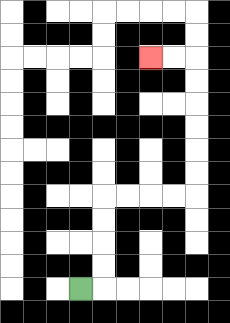{'start': '[3, 12]', 'end': '[6, 2]', 'path_directions': 'R,U,U,U,U,R,R,R,R,U,U,U,U,U,U,L,L', 'path_coordinates': '[[3, 12], [4, 12], [4, 11], [4, 10], [4, 9], [4, 8], [5, 8], [6, 8], [7, 8], [8, 8], [8, 7], [8, 6], [8, 5], [8, 4], [8, 3], [8, 2], [7, 2], [6, 2]]'}